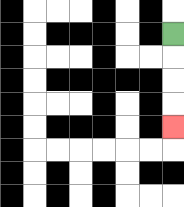{'start': '[7, 1]', 'end': '[7, 5]', 'path_directions': 'D,D,D,D', 'path_coordinates': '[[7, 1], [7, 2], [7, 3], [7, 4], [7, 5]]'}